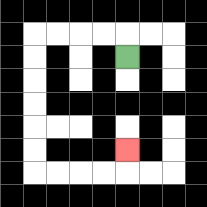{'start': '[5, 2]', 'end': '[5, 6]', 'path_directions': 'U,L,L,L,L,D,D,D,D,D,D,R,R,R,R,U', 'path_coordinates': '[[5, 2], [5, 1], [4, 1], [3, 1], [2, 1], [1, 1], [1, 2], [1, 3], [1, 4], [1, 5], [1, 6], [1, 7], [2, 7], [3, 7], [4, 7], [5, 7], [5, 6]]'}